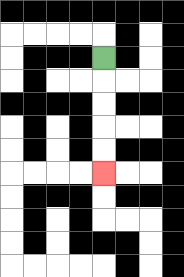{'start': '[4, 2]', 'end': '[4, 7]', 'path_directions': 'D,D,D,D,D', 'path_coordinates': '[[4, 2], [4, 3], [4, 4], [4, 5], [4, 6], [4, 7]]'}